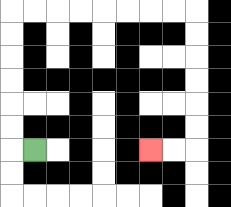{'start': '[1, 6]', 'end': '[6, 6]', 'path_directions': 'L,U,U,U,U,U,U,R,R,R,R,R,R,R,R,D,D,D,D,D,D,L,L', 'path_coordinates': '[[1, 6], [0, 6], [0, 5], [0, 4], [0, 3], [0, 2], [0, 1], [0, 0], [1, 0], [2, 0], [3, 0], [4, 0], [5, 0], [6, 0], [7, 0], [8, 0], [8, 1], [8, 2], [8, 3], [8, 4], [8, 5], [8, 6], [7, 6], [6, 6]]'}